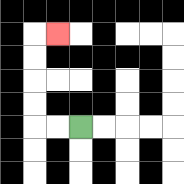{'start': '[3, 5]', 'end': '[2, 1]', 'path_directions': 'L,L,U,U,U,U,R', 'path_coordinates': '[[3, 5], [2, 5], [1, 5], [1, 4], [1, 3], [1, 2], [1, 1], [2, 1]]'}